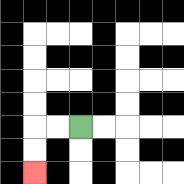{'start': '[3, 5]', 'end': '[1, 7]', 'path_directions': 'L,L,D,D', 'path_coordinates': '[[3, 5], [2, 5], [1, 5], [1, 6], [1, 7]]'}